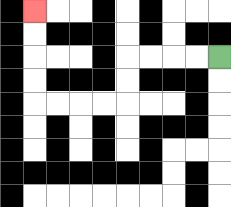{'start': '[9, 2]', 'end': '[1, 0]', 'path_directions': 'L,L,L,L,D,D,L,L,L,L,U,U,U,U', 'path_coordinates': '[[9, 2], [8, 2], [7, 2], [6, 2], [5, 2], [5, 3], [5, 4], [4, 4], [3, 4], [2, 4], [1, 4], [1, 3], [1, 2], [1, 1], [1, 0]]'}